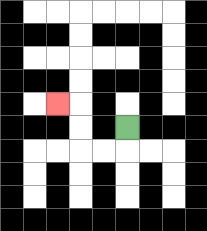{'start': '[5, 5]', 'end': '[2, 4]', 'path_directions': 'D,L,L,U,U,L', 'path_coordinates': '[[5, 5], [5, 6], [4, 6], [3, 6], [3, 5], [3, 4], [2, 4]]'}